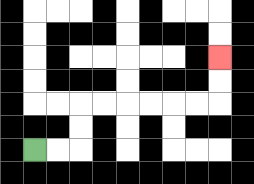{'start': '[1, 6]', 'end': '[9, 2]', 'path_directions': 'R,R,U,U,R,R,R,R,R,R,U,U', 'path_coordinates': '[[1, 6], [2, 6], [3, 6], [3, 5], [3, 4], [4, 4], [5, 4], [6, 4], [7, 4], [8, 4], [9, 4], [9, 3], [9, 2]]'}